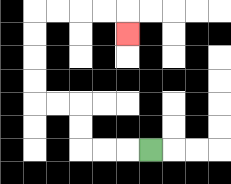{'start': '[6, 6]', 'end': '[5, 1]', 'path_directions': 'L,L,L,U,U,L,L,U,U,U,U,R,R,R,R,D', 'path_coordinates': '[[6, 6], [5, 6], [4, 6], [3, 6], [3, 5], [3, 4], [2, 4], [1, 4], [1, 3], [1, 2], [1, 1], [1, 0], [2, 0], [3, 0], [4, 0], [5, 0], [5, 1]]'}